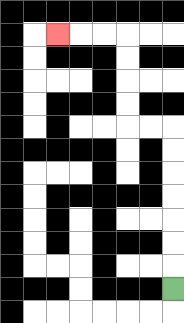{'start': '[7, 12]', 'end': '[2, 1]', 'path_directions': 'U,U,U,U,U,U,U,L,L,U,U,U,U,L,L,L', 'path_coordinates': '[[7, 12], [7, 11], [7, 10], [7, 9], [7, 8], [7, 7], [7, 6], [7, 5], [6, 5], [5, 5], [5, 4], [5, 3], [5, 2], [5, 1], [4, 1], [3, 1], [2, 1]]'}